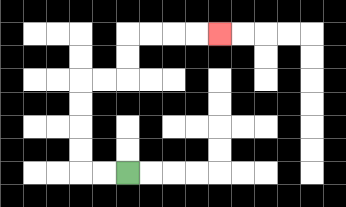{'start': '[5, 7]', 'end': '[9, 1]', 'path_directions': 'L,L,U,U,U,U,R,R,U,U,R,R,R,R', 'path_coordinates': '[[5, 7], [4, 7], [3, 7], [3, 6], [3, 5], [3, 4], [3, 3], [4, 3], [5, 3], [5, 2], [5, 1], [6, 1], [7, 1], [8, 1], [9, 1]]'}